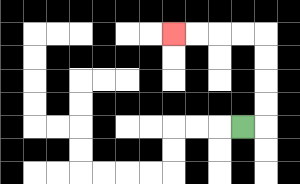{'start': '[10, 5]', 'end': '[7, 1]', 'path_directions': 'R,U,U,U,U,L,L,L,L', 'path_coordinates': '[[10, 5], [11, 5], [11, 4], [11, 3], [11, 2], [11, 1], [10, 1], [9, 1], [8, 1], [7, 1]]'}